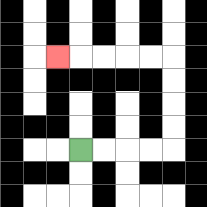{'start': '[3, 6]', 'end': '[2, 2]', 'path_directions': 'R,R,R,R,U,U,U,U,L,L,L,L,L', 'path_coordinates': '[[3, 6], [4, 6], [5, 6], [6, 6], [7, 6], [7, 5], [7, 4], [7, 3], [7, 2], [6, 2], [5, 2], [4, 2], [3, 2], [2, 2]]'}